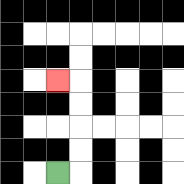{'start': '[2, 7]', 'end': '[2, 3]', 'path_directions': 'R,U,U,U,U,L', 'path_coordinates': '[[2, 7], [3, 7], [3, 6], [3, 5], [3, 4], [3, 3], [2, 3]]'}